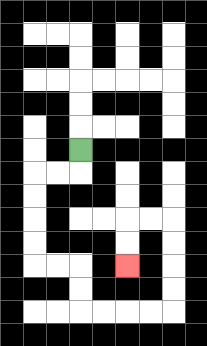{'start': '[3, 6]', 'end': '[5, 11]', 'path_directions': 'D,L,L,D,D,D,D,R,R,D,D,R,R,R,R,U,U,U,U,L,L,D,D', 'path_coordinates': '[[3, 6], [3, 7], [2, 7], [1, 7], [1, 8], [1, 9], [1, 10], [1, 11], [2, 11], [3, 11], [3, 12], [3, 13], [4, 13], [5, 13], [6, 13], [7, 13], [7, 12], [7, 11], [7, 10], [7, 9], [6, 9], [5, 9], [5, 10], [5, 11]]'}